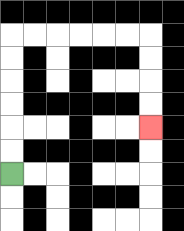{'start': '[0, 7]', 'end': '[6, 5]', 'path_directions': 'U,U,U,U,U,U,R,R,R,R,R,R,D,D,D,D', 'path_coordinates': '[[0, 7], [0, 6], [0, 5], [0, 4], [0, 3], [0, 2], [0, 1], [1, 1], [2, 1], [3, 1], [4, 1], [5, 1], [6, 1], [6, 2], [6, 3], [6, 4], [6, 5]]'}